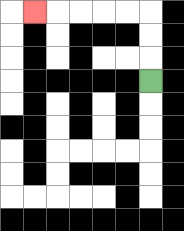{'start': '[6, 3]', 'end': '[1, 0]', 'path_directions': 'U,U,U,L,L,L,L,L', 'path_coordinates': '[[6, 3], [6, 2], [6, 1], [6, 0], [5, 0], [4, 0], [3, 0], [2, 0], [1, 0]]'}